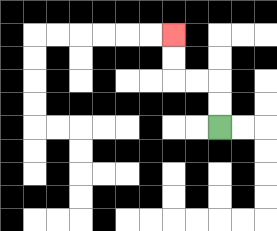{'start': '[9, 5]', 'end': '[7, 1]', 'path_directions': 'U,U,L,L,U,U', 'path_coordinates': '[[9, 5], [9, 4], [9, 3], [8, 3], [7, 3], [7, 2], [7, 1]]'}